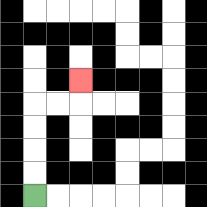{'start': '[1, 8]', 'end': '[3, 3]', 'path_directions': 'U,U,U,U,R,R,U', 'path_coordinates': '[[1, 8], [1, 7], [1, 6], [1, 5], [1, 4], [2, 4], [3, 4], [3, 3]]'}